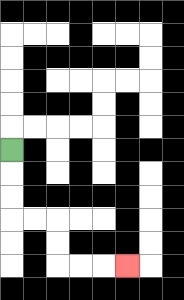{'start': '[0, 6]', 'end': '[5, 11]', 'path_directions': 'D,D,D,R,R,D,D,R,R,R', 'path_coordinates': '[[0, 6], [0, 7], [0, 8], [0, 9], [1, 9], [2, 9], [2, 10], [2, 11], [3, 11], [4, 11], [5, 11]]'}